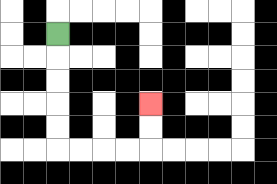{'start': '[2, 1]', 'end': '[6, 4]', 'path_directions': 'D,D,D,D,D,R,R,R,R,U,U', 'path_coordinates': '[[2, 1], [2, 2], [2, 3], [2, 4], [2, 5], [2, 6], [3, 6], [4, 6], [5, 6], [6, 6], [6, 5], [6, 4]]'}